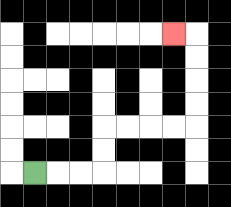{'start': '[1, 7]', 'end': '[7, 1]', 'path_directions': 'R,R,R,U,U,R,R,R,R,U,U,U,U,L', 'path_coordinates': '[[1, 7], [2, 7], [3, 7], [4, 7], [4, 6], [4, 5], [5, 5], [6, 5], [7, 5], [8, 5], [8, 4], [8, 3], [8, 2], [8, 1], [7, 1]]'}